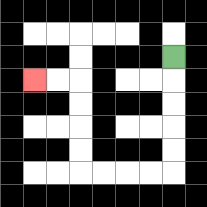{'start': '[7, 2]', 'end': '[1, 3]', 'path_directions': 'D,D,D,D,D,L,L,L,L,U,U,U,U,L,L', 'path_coordinates': '[[7, 2], [7, 3], [7, 4], [7, 5], [7, 6], [7, 7], [6, 7], [5, 7], [4, 7], [3, 7], [3, 6], [3, 5], [3, 4], [3, 3], [2, 3], [1, 3]]'}